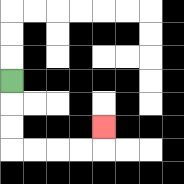{'start': '[0, 3]', 'end': '[4, 5]', 'path_directions': 'D,D,D,R,R,R,R,U', 'path_coordinates': '[[0, 3], [0, 4], [0, 5], [0, 6], [1, 6], [2, 6], [3, 6], [4, 6], [4, 5]]'}